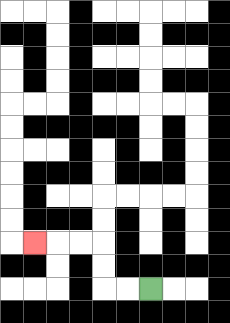{'start': '[6, 12]', 'end': '[1, 10]', 'path_directions': 'L,L,U,U,L,L,L', 'path_coordinates': '[[6, 12], [5, 12], [4, 12], [4, 11], [4, 10], [3, 10], [2, 10], [1, 10]]'}